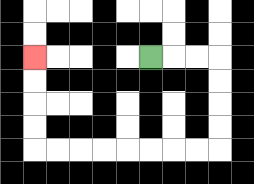{'start': '[6, 2]', 'end': '[1, 2]', 'path_directions': 'R,R,R,D,D,D,D,L,L,L,L,L,L,L,L,U,U,U,U', 'path_coordinates': '[[6, 2], [7, 2], [8, 2], [9, 2], [9, 3], [9, 4], [9, 5], [9, 6], [8, 6], [7, 6], [6, 6], [5, 6], [4, 6], [3, 6], [2, 6], [1, 6], [1, 5], [1, 4], [1, 3], [1, 2]]'}